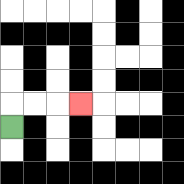{'start': '[0, 5]', 'end': '[3, 4]', 'path_directions': 'U,R,R,R', 'path_coordinates': '[[0, 5], [0, 4], [1, 4], [2, 4], [3, 4]]'}